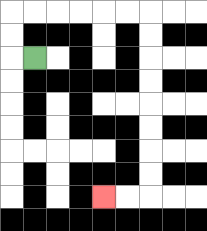{'start': '[1, 2]', 'end': '[4, 8]', 'path_directions': 'L,U,U,R,R,R,R,R,R,D,D,D,D,D,D,D,D,L,L', 'path_coordinates': '[[1, 2], [0, 2], [0, 1], [0, 0], [1, 0], [2, 0], [3, 0], [4, 0], [5, 0], [6, 0], [6, 1], [6, 2], [6, 3], [6, 4], [6, 5], [6, 6], [6, 7], [6, 8], [5, 8], [4, 8]]'}